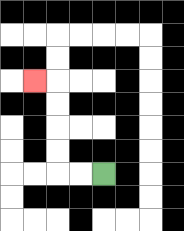{'start': '[4, 7]', 'end': '[1, 3]', 'path_directions': 'L,L,U,U,U,U,L', 'path_coordinates': '[[4, 7], [3, 7], [2, 7], [2, 6], [2, 5], [2, 4], [2, 3], [1, 3]]'}